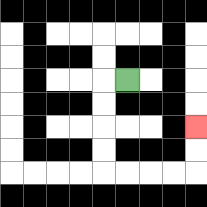{'start': '[5, 3]', 'end': '[8, 5]', 'path_directions': 'L,D,D,D,D,R,R,R,R,U,U', 'path_coordinates': '[[5, 3], [4, 3], [4, 4], [4, 5], [4, 6], [4, 7], [5, 7], [6, 7], [7, 7], [8, 7], [8, 6], [8, 5]]'}